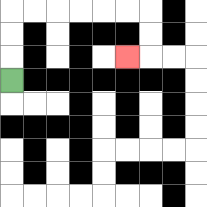{'start': '[0, 3]', 'end': '[5, 2]', 'path_directions': 'U,U,U,R,R,R,R,R,R,D,D,L', 'path_coordinates': '[[0, 3], [0, 2], [0, 1], [0, 0], [1, 0], [2, 0], [3, 0], [4, 0], [5, 0], [6, 0], [6, 1], [6, 2], [5, 2]]'}